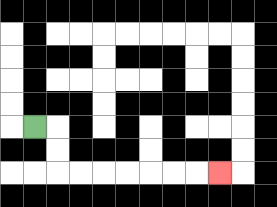{'start': '[1, 5]', 'end': '[9, 7]', 'path_directions': 'R,D,D,R,R,R,R,R,R,R', 'path_coordinates': '[[1, 5], [2, 5], [2, 6], [2, 7], [3, 7], [4, 7], [5, 7], [6, 7], [7, 7], [8, 7], [9, 7]]'}